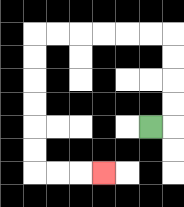{'start': '[6, 5]', 'end': '[4, 7]', 'path_directions': 'R,U,U,U,U,L,L,L,L,L,L,D,D,D,D,D,D,R,R,R', 'path_coordinates': '[[6, 5], [7, 5], [7, 4], [7, 3], [7, 2], [7, 1], [6, 1], [5, 1], [4, 1], [3, 1], [2, 1], [1, 1], [1, 2], [1, 3], [1, 4], [1, 5], [1, 6], [1, 7], [2, 7], [3, 7], [4, 7]]'}